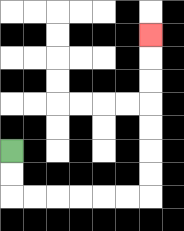{'start': '[0, 6]', 'end': '[6, 1]', 'path_directions': 'D,D,R,R,R,R,R,R,U,U,U,U,U,U,U', 'path_coordinates': '[[0, 6], [0, 7], [0, 8], [1, 8], [2, 8], [3, 8], [4, 8], [5, 8], [6, 8], [6, 7], [6, 6], [6, 5], [6, 4], [6, 3], [6, 2], [6, 1]]'}